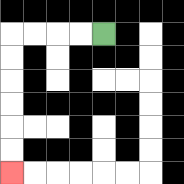{'start': '[4, 1]', 'end': '[0, 7]', 'path_directions': 'L,L,L,L,D,D,D,D,D,D', 'path_coordinates': '[[4, 1], [3, 1], [2, 1], [1, 1], [0, 1], [0, 2], [0, 3], [0, 4], [0, 5], [0, 6], [0, 7]]'}